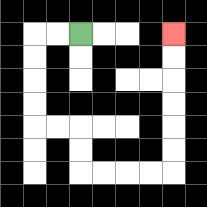{'start': '[3, 1]', 'end': '[7, 1]', 'path_directions': 'L,L,D,D,D,D,R,R,D,D,R,R,R,R,U,U,U,U,U,U', 'path_coordinates': '[[3, 1], [2, 1], [1, 1], [1, 2], [1, 3], [1, 4], [1, 5], [2, 5], [3, 5], [3, 6], [3, 7], [4, 7], [5, 7], [6, 7], [7, 7], [7, 6], [7, 5], [7, 4], [7, 3], [7, 2], [7, 1]]'}